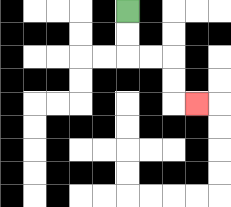{'start': '[5, 0]', 'end': '[8, 4]', 'path_directions': 'D,D,R,R,D,D,R', 'path_coordinates': '[[5, 0], [5, 1], [5, 2], [6, 2], [7, 2], [7, 3], [7, 4], [8, 4]]'}